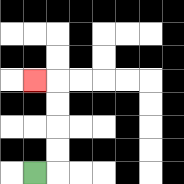{'start': '[1, 7]', 'end': '[1, 3]', 'path_directions': 'R,U,U,U,U,L', 'path_coordinates': '[[1, 7], [2, 7], [2, 6], [2, 5], [2, 4], [2, 3], [1, 3]]'}